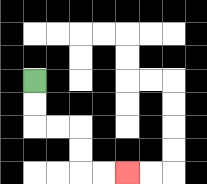{'start': '[1, 3]', 'end': '[5, 7]', 'path_directions': 'D,D,R,R,D,D,R,R', 'path_coordinates': '[[1, 3], [1, 4], [1, 5], [2, 5], [3, 5], [3, 6], [3, 7], [4, 7], [5, 7]]'}